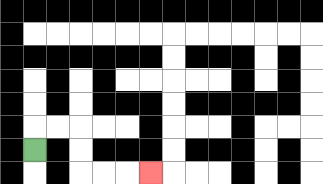{'start': '[1, 6]', 'end': '[6, 7]', 'path_directions': 'U,R,R,D,D,R,R,R', 'path_coordinates': '[[1, 6], [1, 5], [2, 5], [3, 5], [3, 6], [3, 7], [4, 7], [5, 7], [6, 7]]'}